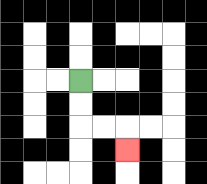{'start': '[3, 3]', 'end': '[5, 6]', 'path_directions': 'D,D,R,R,D', 'path_coordinates': '[[3, 3], [3, 4], [3, 5], [4, 5], [5, 5], [5, 6]]'}